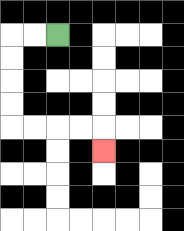{'start': '[2, 1]', 'end': '[4, 6]', 'path_directions': 'L,L,D,D,D,D,R,R,R,R,D', 'path_coordinates': '[[2, 1], [1, 1], [0, 1], [0, 2], [0, 3], [0, 4], [0, 5], [1, 5], [2, 5], [3, 5], [4, 5], [4, 6]]'}